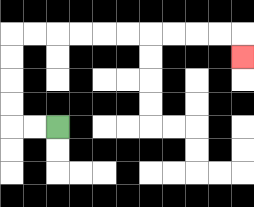{'start': '[2, 5]', 'end': '[10, 2]', 'path_directions': 'L,L,U,U,U,U,R,R,R,R,R,R,R,R,R,R,D', 'path_coordinates': '[[2, 5], [1, 5], [0, 5], [0, 4], [0, 3], [0, 2], [0, 1], [1, 1], [2, 1], [3, 1], [4, 1], [5, 1], [6, 1], [7, 1], [8, 1], [9, 1], [10, 1], [10, 2]]'}